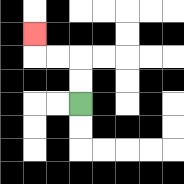{'start': '[3, 4]', 'end': '[1, 1]', 'path_directions': 'U,U,L,L,U', 'path_coordinates': '[[3, 4], [3, 3], [3, 2], [2, 2], [1, 2], [1, 1]]'}